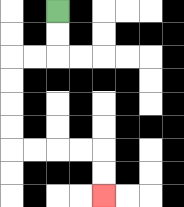{'start': '[2, 0]', 'end': '[4, 8]', 'path_directions': 'D,D,L,L,D,D,D,D,R,R,R,R,D,D', 'path_coordinates': '[[2, 0], [2, 1], [2, 2], [1, 2], [0, 2], [0, 3], [0, 4], [0, 5], [0, 6], [1, 6], [2, 6], [3, 6], [4, 6], [4, 7], [4, 8]]'}